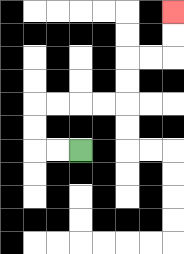{'start': '[3, 6]', 'end': '[7, 0]', 'path_directions': 'L,L,U,U,R,R,R,R,U,U,R,R,U,U', 'path_coordinates': '[[3, 6], [2, 6], [1, 6], [1, 5], [1, 4], [2, 4], [3, 4], [4, 4], [5, 4], [5, 3], [5, 2], [6, 2], [7, 2], [7, 1], [7, 0]]'}